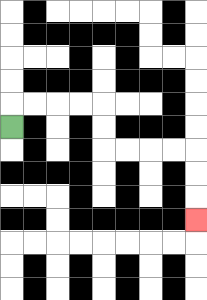{'start': '[0, 5]', 'end': '[8, 9]', 'path_directions': 'U,R,R,R,R,D,D,R,R,R,R,D,D,D', 'path_coordinates': '[[0, 5], [0, 4], [1, 4], [2, 4], [3, 4], [4, 4], [4, 5], [4, 6], [5, 6], [6, 6], [7, 6], [8, 6], [8, 7], [8, 8], [8, 9]]'}